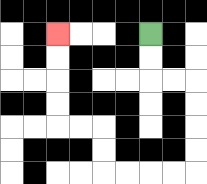{'start': '[6, 1]', 'end': '[2, 1]', 'path_directions': 'D,D,R,R,D,D,D,D,L,L,L,L,U,U,L,L,U,U,U,U', 'path_coordinates': '[[6, 1], [6, 2], [6, 3], [7, 3], [8, 3], [8, 4], [8, 5], [8, 6], [8, 7], [7, 7], [6, 7], [5, 7], [4, 7], [4, 6], [4, 5], [3, 5], [2, 5], [2, 4], [2, 3], [2, 2], [2, 1]]'}